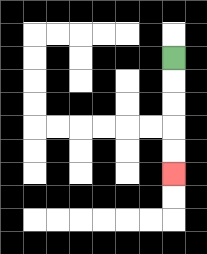{'start': '[7, 2]', 'end': '[7, 7]', 'path_directions': 'D,D,D,D,D', 'path_coordinates': '[[7, 2], [7, 3], [7, 4], [7, 5], [7, 6], [7, 7]]'}